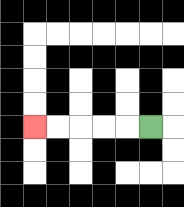{'start': '[6, 5]', 'end': '[1, 5]', 'path_directions': 'L,L,L,L,L', 'path_coordinates': '[[6, 5], [5, 5], [4, 5], [3, 5], [2, 5], [1, 5]]'}